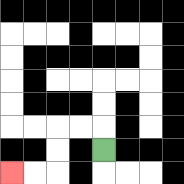{'start': '[4, 6]', 'end': '[0, 7]', 'path_directions': 'U,L,L,D,D,L,L', 'path_coordinates': '[[4, 6], [4, 5], [3, 5], [2, 5], [2, 6], [2, 7], [1, 7], [0, 7]]'}